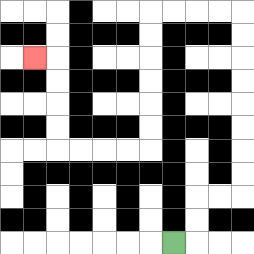{'start': '[7, 10]', 'end': '[1, 2]', 'path_directions': 'R,U,U,R,R,U,U,U,U,U,U,U,U,L,L,L,L,D,D,D,D,D,D,L,L,L,L,U,U,U,U,L', 'path_coordinates': '[[7, 10], [8, 10], [8, 9], [8, 8], [9, 8], [10, 8], [10, 7], [10, 6], [10, 5], [10, 4], [10, 3], [10, 2], [10, 1], [10, 0], [9, 0], [8, 0], [7, 0], [6, 0], [6, 1], [6, 2], [6, 3], [6, 4], [6, 5], [6, 6], [5, 6], [4, 6], [3, 6], [2, 6], [2, 5], [2, 4], [2, 3], [2, 2], [1, 2]]'}